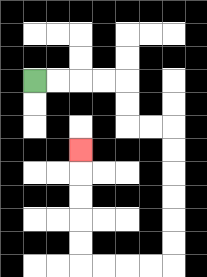{'start': '[1, 3]', 'end': '[3, 6]', 'path_directions': 'R,R,R,R,D,D,R,R,D,D,D,D,D,D,L,L,L,L,U,U,U,U,U', 'path_coordinates': '[[1, 3], [2, 3], [3, 3], [4, 3], [5, 3], [5, 4], [5, 5], [6, 5], [7, 5], [7, 6], [7, 7], [7, 8], [7, 9], [7, 10], [7, 11], [6, 11], [5, 11], [4, 11], [3, 11], [3, 10], [3, 9], [3, 8], [3, 7], [3, 6]]'}